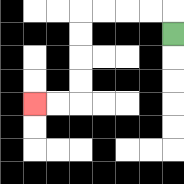{'start': '[7, 1]', 'end': '[1, 4]', 'path_directions': 'U,L,L,L,L,D,D,D,D,L,L', 'path_coordinates': '[[7, 1], [7, 0], [6, 0], [5, 0], [4, 0], [3, 0], [3, 1], [3, 2], [3, 3], [3, 4], [2, 4], [1, 4]]'}